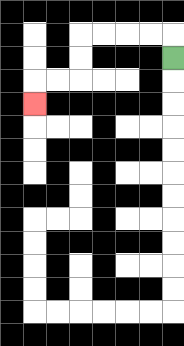{'start': '[7, 2]', 'end': '[1, 4]', 'path_directions': 'U,L,L,L,L,D,D,L,L,D', 'path_coordinates': '[[7, 2], [7, 1], [6, 1], [5, 1], [4, 1], [3, 1], [3, 2], [3, 3], [2, 3], [1, 3], [1, 4]]'}